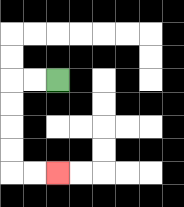{'start': '[2, 3]', 'end': '[2, 7]', 'path_directions': 'L,L,D,D,D,D,R,R', 'path_coordinates': '[[2, 3], [1, 3], [0, 3], [0, 4], [0, 5], [0, 6], [0, 7], [1, 7], [2, 7]]'}